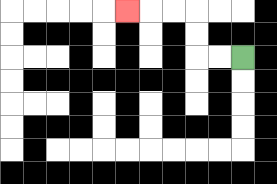{'start': '[10, 2]', 'end': '[5, 0]', 'path_directions': 'L,L,U,U,L,L,L', 'path_coordinates': '[[10, 2], [9, 2], [8, 2], [8, 1], [8, 0], [7, 0], [6, 0], [5, 0]]'}